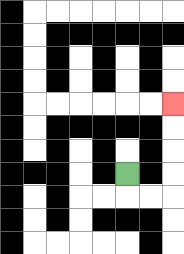{'start': '[5, 7]', 'end': '[7, 4]', 'path_directions': 'D,R,R,U,U,U,U', 'path_coordinates': '[[5, 7], [5, 8], [6, 8], [7, 8], [7, 7], [7, 6], [7, 5], [7, 4]]'}